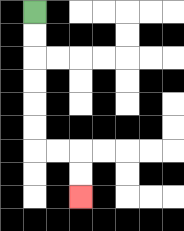{'start': '[1, 0]', 'end': '[3, 8]', 'path_directions': 'D,D,D,D,D,D,R,R,D,D', 'path_coordinates': '[[1, 0], [1, 1], [1, 2], [1, 3], [1, 4], [1, 5], [1, 6], [2, 6], [3, 6], [3, 7], [3, 8]]'}